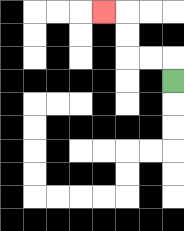{'start': '[7, 3]', 'end': '[4, 0]', 'path_directions': 'U,L,L,U,U,L', 'path_coordinates': '[[7, 3], [7, 2], [6, 2], [5, 2], [5, 1], [5, 0], [4, 0]]'}